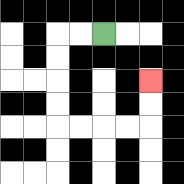{'start': '[4, 1]', 'end': '[6, 3]', 'path_directions': 'L,L,D,D,D,D,R,R,R,R,U,U', 'path_coordinates': '[[4, 1], [3, 1], [2, 1], [2, 2], [2, 3], [2, 4], [2, 5], [3, 5], [4, 5], [5, 5], [6, 5], [6, 4], [6, 3]]'}